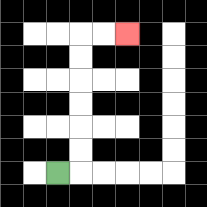{'start': '[2, 7]', 'end': '[5, 1]', 'path_directions': 'R,U,U,U,U,U,U,R,R', 'path_coordinates': '[[2, 7], [3, 7], [3, 6], [3, 5], [3, 4], [3, 3], [3, 2], [3, 1], [4, 1], [5, 1]]'}